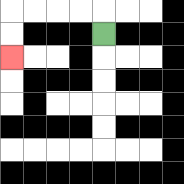{'start': '[4, 1]', 'end': '[0, 2]', 'path_directions': 'U,L,L,L,L,D,D', 'path_coordinates': '[[4, 1], [4, 0], [3, 0], [2, 0], [1, 0], [0, 0], [0, 1], [0, 2]]'}